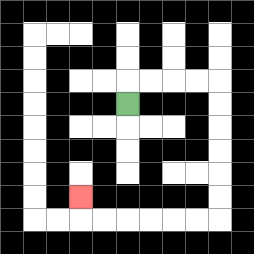{'start': '[5, 4]', 'end': '[3, 8]', 'path_directions': 'U,R,R,R,R,D,D,D,D,D,D,L,L,L,L,L,L,U', 'path_coordinates': '[[5, 4], [5, 3], [6, 3], [7, 3], [8, 3], [9, 3], [9, 4], [9, 5], [9, 6], [9, 7], [9, 8], [9, 9], [8, 9], [7, 9], [6, 9], [5, 9], [4, 9], [3, 9], [3, 8]]'}